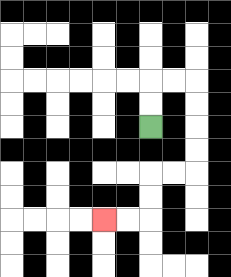{'start': '[6, 5]', 'end': '[4, 9]', 'path_directions': 'U,U,R,R,D,D,D,D,L,L,D,D,L,L', 'path_coordinates': '[[6, 5], [6, 4], [6, 3], [7, 3], [8, 3], [8, 4], [8, 5], [8, 6], [8, 7], [7, 7], [6, 7], [6, 8], [6, 9], [5, 9], [4, 9]]'}